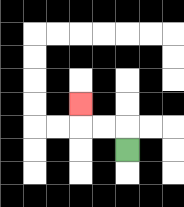{'start': '[5, 6]', 'end': '[3, 4]', 'path_directions': 'U,L,L,U', 'path_coordinates': '[[5, 6], [5, 5], [4, 5], [3, 5], [3, 4]]'}